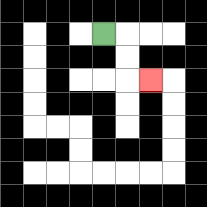{'start': '[4, 1]', 'end': '[6, 3]', 'path_directions': 'R,D,D,R', 'path_coordinates': '[[4, 1], [5, 1], [5, 2], [5, 3], [6, 3]]'}